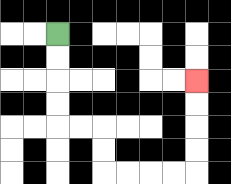{'start': '[2, 1]', 'end': '[8, 3]', 'path_directions': 'D,D,D,D,R,R,D,D,R,R,R,R,U,U,U,U', 'path_coordinates': '[[2, 1], [2, 2], [2, 3], [2, 4], [2, 5], [3, 5], [4, 5], [4, 6], [4, 7], [5, 7], [6, 7], [7, 7], [8, 7], [8, 6], [8, 5], [8, 4], [8, 3]]'}